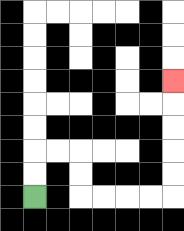{'start': '[1, 8]', 'end': '[7, 3]', 'path_directions': 'U,U,R,R,D,D,R,R,R,R,U,U,U,U,U', 'path_coordinates': '[[1, 8], [1, 7], [1, 6], [2, 6], [3, 6], [3, 7], [3, 8], [4, 8], [5, 8], [6, 8], [7, 8], [7, 7], [7, 6], [7, 5], [7, 4], [7, 3]]'}